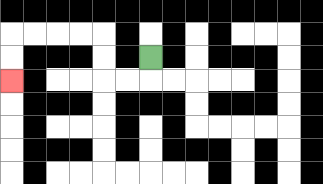{'start': '[6, 2]', 'end': '[0, 3]', 'path_directions': 'D,L,L,U,U,L,L,L,L,D,D', 'path_coordinates': '[[6, 2], [6, 3], [5, 3], [4, 3], [4, 2], [4, 1], [3, 1], [2, 1], [1, 1], [0, 1], [0, 2], [0, 3]]'}